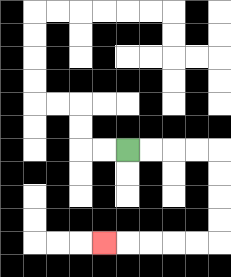{'start': '[5, 6]', 'end': '[4, 10]', 'path_directions': 'R,R,R,R,D,D,D,D,L,L,L,L,L', 'path_coordinates': '[[5, 6], [6, 6], [7, 6], [8, 6], [9, 6], [9, 7], [9, 8], [9, 9], [9, 10], [8, 10], [7, 10], [6, 10], [5, 10], [4, 10]]'}